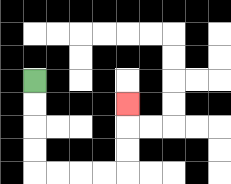{'start': '[1, 3]', 'end': '[5, 4]', 'path_directions': 'D,D,D,D,R,R,R,R,U,U,U', 'path_coordinates': '[[1, 3], [1, 4], [1, 5], [1, 6], [1, 7], [2, 7], [3, 7], [4, 7], [5, 7], [5, 6], [5, 5], [5, 4]]'}